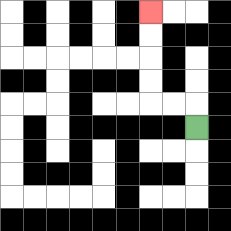{'start': '[8, 5]', 'end': '[6, 0]', 'path_directions': 'U,L,L,U,U,U,U', 'path_coordinates': '[[8, 5], [8, 4], [7, 4], [6, 4], [6, 3], [6, 2], [6, 1], [6, 0]]'}